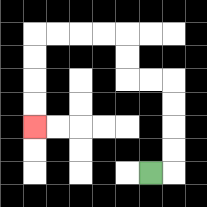{'start': '[6, 7]', 'end': '[1, 5]', 'path_directions': 'R,U,U,U,U,L,L,U,U,L,L,L,L,D,D,D,D', 'path_coordinates': '[[6, 7], [7, 7], [7, 6], [7, 5], [7, 4], [7, 3], [6, 3], [5, 3], [5, 2], [5, 1], [4, 1], [3, 1], [2, 1], [1, 1], [1, 2], [1, 3], [1, 4], [1, 5]]'}